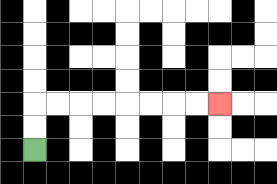{'start': '[1, 6]', 'end': '[9, 4]', 'path_directions': 'U,U,R,R,R,R,R,R,R,R', 'path_coordinates': '[[1, 6], [1, 5], [1, 4], [2, 4], [3, 4], [4, 4], [5, 4], [6, 4], [7, 4], [8, 4], [9, 4]]'}